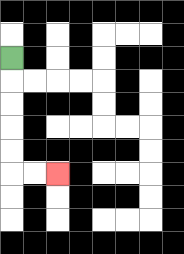{'start': '[0, 2]', 'end': '[2, 7]', 'path_directions': 'D,D,D,D,D,R,R', 'path_coordinates': '[[0, 2], [0, 3], [0, 4], [0, 5], [0, 6], [0, 7], [1, 7], [2, 7]]'}